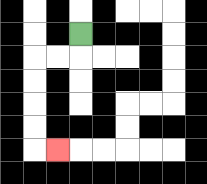{'start': '[3, 1]', 'end': '[2, 6]', 'path_directions': 'D,L,L,D,D,D,D,R', 'path_coordinates': '[[3, 1], [3, 2], [2, 2], [1, 2], [1, 3], [1, 4], [1, 5], [1, 6], [2, 6]]'}